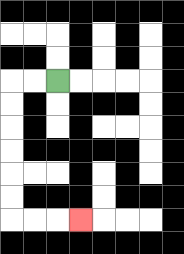{'start': '[2, 3]', 'end': '[3, 9]', 'path_directions': 'L,L,D,D,D,D,D,D,R,R,R', 'path_coordinates': '[[2, 3], [1, 3], [0, 3], [0, 4], [0, 5], [0, 6], [0, 7], [0, 8], [0, 9], [1, 9], [2, 9], [3, 9]]'}